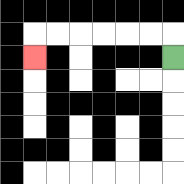{'start': '[7, 2]', 'end': '[1, 2]', 'path_directions': 'U,L,L,L,L,L,L,D', 'path_coordinates': '[[7, 2], [7, 1], [6, 1], [5, 1], [4, 1], [3, 1], [2, 1], [1, 1], [1, 2]]'}